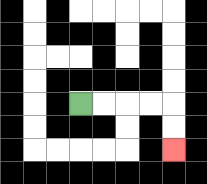{'start': '[3, 4]', 'end': '[7, 6]', 'path_directions': 'R,R,R,R,D,D', 'path_coordinates': '[[3, 4], [4, 4], [5, 4], [6, 4], [7, 4], [7, 5], [7, 6]]'}